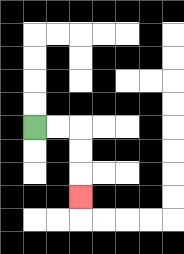{'start': '[1, 5]', 'end': '[3, 8]', 'path_directions': 'R,R,D,D,D', 'path_coordinates': '[[1, 5], [2, 5], [3, 5], [3, 6], [3, 7], [3, 8]]'}